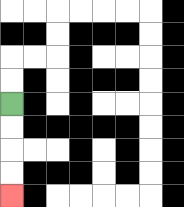{'start': '[0, 4]', 'end': '[0, 8]', 'path_directions': 'D,D,D,D', 'path_coordinates': '[[0, 4], [0, 5], [0, 6], [0, 7], [0, 8]]'}